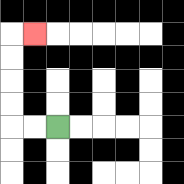{'start': '[2, 5]', 'end': '[1, 1]', 'path_directions': 'L,L,U,U,U,U,R', 'path_coordinates': '[[2, 5], [1, 5], [0, 5], [0, 4], [0, 3], [0, 2], [0, 1], [1, 1]]'}